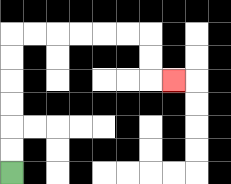{'start': '[0, 7]', 'end': '[7, 3]', 'path_directions': 'U,U,U,U,U,U,R,R,R,R,R,R,D,D,R', 'path_coordinates': '[[0, 7], [0, 6], [0, 5], [0, 4], [0, 3], [0, 2], [0, 1], [1, 1], [2, 1], [3, 1], [4, 1], [5, 1], [6, 1], [6, 2], [6, 3], [7, 3]]'}